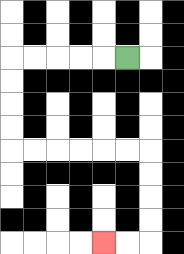{'start': '[5, 2]', 'end': '[4, 10]', 'path_directions': 'L,L,L,L,L,D,D,D,D,R,R,R,R,R,R,D,D,D,D,L,L', 'path_coordinates': '[[5, 2], [4, 2], [3, 2], [2, 2], [1, 2], [0, 2], [0, 3], [0, 4], [0, 5], [0, 6], [1, 6], [2, 6], [3, 6], [4, 6], [5, 6], [6, 6], [6, 7], [6, 8], [6, 9], [6, 10], [5, 10], [4, 10]]'}